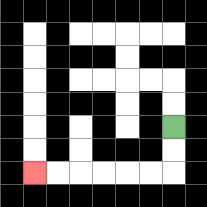{'start': '[7, 5]', 'end': '[1, 7]', 'path_directions': 'D,D,L,L,L,L,L,L', 'path_coordinates': '[[7, 5], [7, 6], [7, 7], [6, 7], [5, 7], [4, 7], [3, 7], [2, 7], [1, 7]]'}